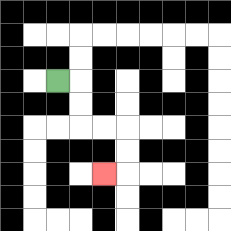{'start': '[2, 3]', 'end': '[4, 7]', 'path_directions': 'R,D,D,R,R,D,D,L', 'path_coordinates': '[[2, 3], [3, 3], [3, 4], [3, 5], [4, 5], [5, 5], [5, 6], [5, 7], [4, 7]]'}